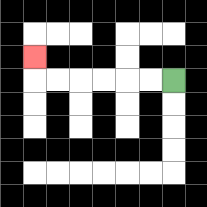{'start': '[7, 3]', 'end': '[1, 2]', 'path_directions': 'L,L,L,L,L,L,U', 'path_coordinates': '[[7, 3], [6, 3], [5, 3], [4, 3], [3, 3], [2, 3], [1, 3], [1, 2]]'}